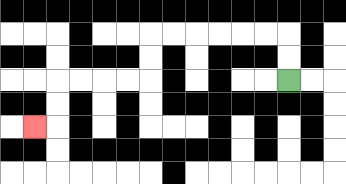{'start': '[12, 3]', 'end': '[1, 5]', 'path_directions': 'U,U,L,L,L,L,L,L,D,D,L,L,L,L,D,D,L', 'path_coordinates': '[[12, 3], [12, 2], [12, 1], [11, 1], [10, 1], [9, 1], [8, 1], [7, 1], [6, 1], [6, 2], [6, 3], [5, 3], [4, 3], [3, 3], [2, 3], [2, 4], [2, 5], [1, 5]]'}